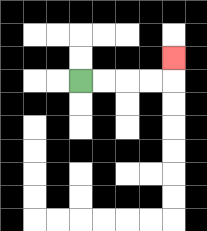{'start': '[3, 3]', 'end': '[7, 2]', 'path_directions': 'R,R,R,R,U', 'path_coordinates': '[[3, 3], [4, 3], [5, 3], [6, 3], [7, 3], [7, 2]]'}